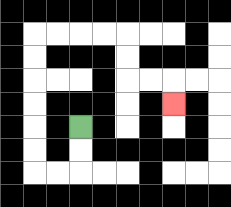{'start': '[3, 5]', 'end': '[7, 4]', 'path_directions': 'D,D,L,L,U,U,U,U,U,U,R,R,R,R,D,D,R,R,D', 'path_coordinates': '[[3, 5], [3, 6], [3, 7], [2, 7], [1, 7], [1, 6], [1, 5], [1, 4], [1, 3], [1, 2], [1, 1], [2, 1], [3, 1], [4, 1], [5, 1], [5, 2], [5, 3], [6, 3], [7, 3], [7, 4]]'}